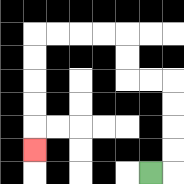{'start': '[6, 7]', 'end': '[1, 6]', 'path_directions': 'R,U,U,U,U,L,L,U,U,L,L,L,L,D,D,D,D,D', 'path_coordinates': '[[6, 7], [7, 7], [7, 6], [7, 5], [7, 4], [7, 3], [6, 3], [5, 3], [5, 2], [5, 1], [4, 1], [3, 1], [2, 1], [1, 1], [1, 2], [1, 3], [1, 4], [1, 5], [1, 6]]'}